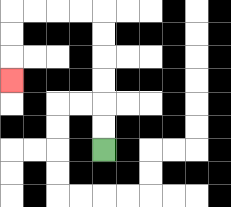{'start': '[4, 6]', 'end': '[0, 3]', 'path_directions': 'U,U,U,U,U,U,L,L,L,L,D,D,D', 'path_coordinates': '[[4, 6], [4, 5], [4, 4], [4, 3], [4, 2], [4, 1], [4, 0], [3, 0], [2, 0], [1, 0], [0, 0], [0, 1], [0, 2], [0, 3]]'}